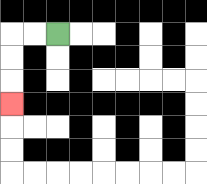{'start': '[2, 1]', 'end': '[0, 4]', 'path_directions': 'L,L,D,D,D', 'path_coordinates': '[[2, 1], [1, 1], [0, 1], [0, 2], [0, 3], [0, 4]]'}